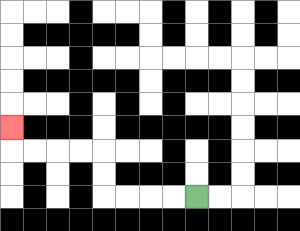{'start': '[8, 8]', 'end': '[0, 5]', 'path_directions': 'L,L,L,L,U,U,L,L,L,L,U', 'path_coordinates': '[[8, 8], [7, 8], [6, 8], [5, 8], [4, 8], [4, 7], [4, 6], [3, 6], [2, 6], [1, 6], [0, 6], [0, 5]]'}